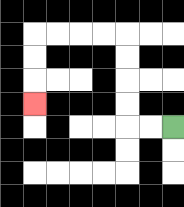{'start': '[7, 5]', 'end': '[1, 4]', 'path_directions': 'L,L,U,U,U,U,L,L,L,L,D,D,D', 'path_coordinates': '[[7, 5], [6, 5], [5, 5], [5, 4], [5, 3], [5, 2], [5, 1], [4, 1], [3, 1], [2, 1], [1, 1], [1, 2], [1, 3], [1, 4]]'}